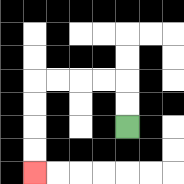{'start': '[5, 5]', 'end': '[1, 7]', 'path_directions': 'U,U,L,L,L,L,D,D,D,D', 'path_coordinates': '[[5, 5], [5, 4], [5, 3], [4, 3], [3, 3], [2, 3], [1, 3], [1, 4], [1, 5], [1, 6], [1, 7]]'}